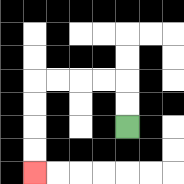{'start': '[5, 5]', 'end': '[1, 7]', 'path_directions': 'U,U,L,L,L,L,D,D,D,D', 'path_coordinates': '[[5, 5], [5, 4], [5, 3], [4, 3], [3, 3], [2, 3], [1, 3], [1, 4], [1, 5], [1, 6], [1, 7]]'}